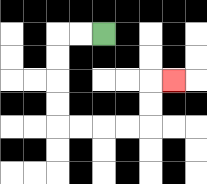{'start': '[4, 1]', 'end': '[7, 3]', 'path_directions': 'L,L,D,D,D,D,R,R,R,R,U,U,R', 'path_coordinates': '[[4, 1], [3, 1], [2, 1], [2, 2], [2, 3], [2, 4], [2, 5], [3, 5], [4, 5], [5, 5], [6, 5], [6, 4], [6, 3], [7, 3]]'}